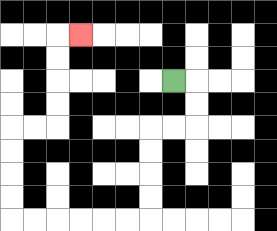{'start': '[7, 3]', 'end': '[3, 1]', 'path_directions': 'R,D,D,L,L,D,D,D,D,L,L,L,L,L,L,U,U,U,U,R,R,U,U,U,U,R', 'path_coordinates': '[[7, 3], [8, 3], [8, 4], [8, 5], [7, 5], [6, 5], [6, 6], [6, 7], [6, 8], [6, 9], [5, 9], [4, 9], [3, 9], [2, 9], [1, 9], [0, 9], [0, 8], [0, 7], [0, 6], [0, 5], [1, 5], [2, 5], [2, 4], [2, 3], [2, 2], [2, 1], [3, 1]]'}